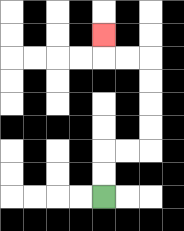{'start': '[4, 8]', 'end': '[4, 1]', 'path_directions': 'U,U,R,R,U,U,U,U,L,L,U', 'path_coordinates': '[[4, 8], [4, 7], [4, 6], [5, 6], [6, 6], [6, 5], [6, 4], [6, 3], [6, 2], [5, 2], [4, 2], [4, 1]]'}